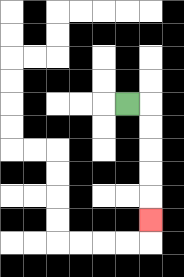{'start': '[5, 4]', 'end': '[6, 9]', 'path_directions': 'R,D,D,D,D,D', 'path_coordinates': '[[5, 4], [6, 4], [6, 5], [6, 6], [6, 7], [6, 8], [6, 9]]'}